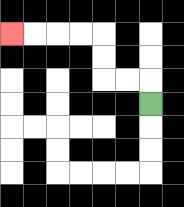{'start': '[6, 4]', 'end': '[0, 1]', 'path_directions': 'U,L,L,U,U,L,L,L,L', 'path_coordinates': '[[6, 4], [6, 3], [5, 3], [4, 3], [4, 2], [4, 1], [3, 1], [2, 1], [1, 1], [0, 1]]'}